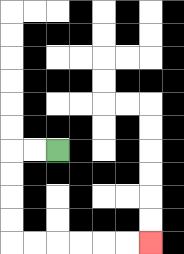{'start': '[2, 6]', 'end': '[6, 10]', 'path_directions': 'L,L,D,D,D,D,R,R,R,R,R,R', 'path_coordinates': '[[2, 6], [1, 6], [0, 6], [0, 7], [0, 8], [0, 9], [0, 10], [1, 10], [2, 10], [3, 10], [4, 10], [5, 10], [6, 10]]'}